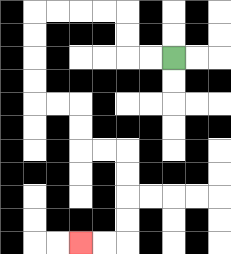{'start': '[7, 2]', 'end': '[3, 10]', 'path_directions': 'L,L,U,U,L,L,L,L,D,D,D,D,R,R,D,D,R,R,D,D,D,D,L,L', 'path_coordinates': '[[7, 2], [6, 2], [5, 2], [5, 1], [5, 0], [4, 0], [3, 0], [2, 0], [1, 0], [1, 1], [1, 2], [1, 3], [1, 4], [2, 4], [3, 4], [3, 5], [3, 6], [4, 6], [5, 6], [5, 7], [5, 8], [5, 9], [5, 10], [4, 10], [3, 10]]'}